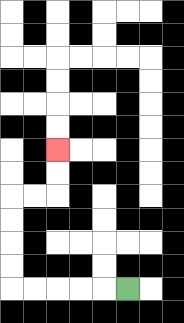{'start': '[5, 12]', 'end': '[2, 6]', 'path_directions': 'L,L,L,L,L,U,U,U,U,R,R,U,U', 'path_coordinates': '[[5, 12], [4, 12], [3, 12], [2, 12], [1, 12], [0, 12], [0, 11], [0, 10], [0, 9], [0, 8], [1, 8], [2, 8], [2, 7], [2, 6]]'}